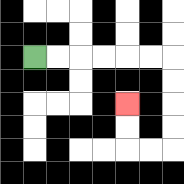{'start': '[1, 2]', 'end': '[5, 4]', 'path_directions': 'R,R,R,R,R,R,D,D,D,D,L,L,U,U', 'path_coordinates': '[[1, 2], [2, 2], [3, 2], [4, 2], [5, 2], [6, 2], [7, 2], [7, 3], [7, 4], [7, 5], [7, 6], [6, 6], [5, 6], [5, 5], [5, 4]]'}